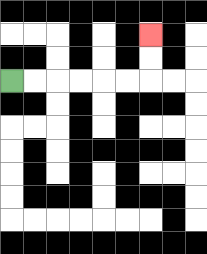{'start': '[0, 3]', 'end': '[6, 1]', 'path_directions': 'R,R,R,R,R,R,U,U', 'path_coordinates': '[[0, 3], [1, 3], [2, 3], [3, 3], [4, 3], [5, 3], [6, 3], [6, 2], [6, 1]]'}